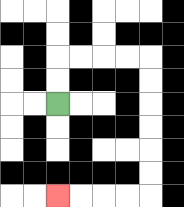{'start': '[2, 4]', 'end': '[2, 8]', 'path_directions': 'U,U,R,R,R,R,D,D,D,D,D,D,L,L,L,L', 'path_coordinates': '[[2, 4], [2, 3], [2, 2], [3, 2], [4, 2], [5, 2], [6, 2], [6, 3], [6, 4], [6, 5], [6, 6], [6, 7], [6, 8], [5, 8], [4, 8], [3, 8], [2, 8]]'}